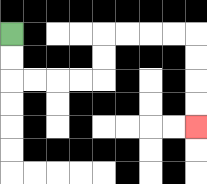{'start': '[0, 1]', 'end': '[8, 5]', 'path_directions': 'D,D,R,R,R,R,U,U,R,R,R,R,D,D,D,D', 'path_coordinates': '[[0, 1], [0, 2], [0, 3], [1, 3], [2, 3], [3, 3], [4, 3], [4, 2], [4, 1], [5, 1], [6, 1], [7, 1], [8, 1], [8, 2], [8, 3], [8, 4], [8, 5]]'}